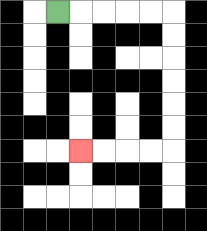{'start': '[2, 0]', 'end': '[3, 6]', 'path_directions': 'R,R,R,R,R,D,D,D,D,D,D,L,L,L,L', 'path_coordinates': '[[2, 0], [3, 0], [4, 0], [5, 0], [6, 0], [7, 0], [7, 1], [7, 2], [7, 3], [7, 4], [7, 5], [7, 6], [6, 6], [5, 6], [4, 6], [3, 6]]'}